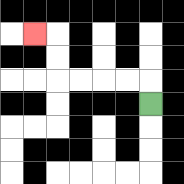{'start': '[6, 4]', 'end': '[1, 1]', 'path_directions': 'U,L,L,L,L,U,U,L', 'path_coordinates': '[[6, 4], [6, 3], [5, 3], [4, 3], [3, 3], [2, 3], [2, 2], [2, 1], [1, 1]]'}